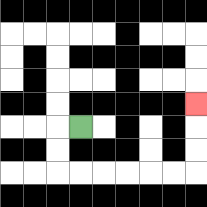{'start': '[3, 5]', 'end': '[8, 4]', 'path_directions': 'L,D,D,R,R,R,R,R,R,U,U,U', 'path_coordinates': '[[3, 5], [2, 5], [2, 6], [2, 7], [3, 7], [4, 7], [5, 7], [6, 7], [7, 7], [8, 7], [8, 6], [8, 5], [8, 4]]'}